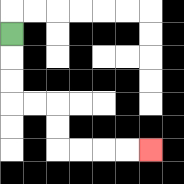{'start': '[0, 1]', 'end': '[6, 6]', 'path_directions': 'D,D,D,R,R,D,D,R,R,R,R', 'path_coordinates': '[[0, 1], [0, 2], [0, 3], [0, 4], [1, 4], [2, 4], [2, 5], [2, 6], [3, 6], [4, 6], [5, 6], [6, 6]]'}